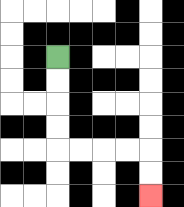{'start': '[2, 2]', 'end': '[6, 8]', 'path_directions': 'D,D,D,D,R,R,R,R,D,D', 'path_coordinates': '[[2, 2], [2, 3], [2, 4], [2, 5], [2, 6], [3, 6], [4, 6], [5, 6], [6, 6], [6, 7], [6, 8]]'}